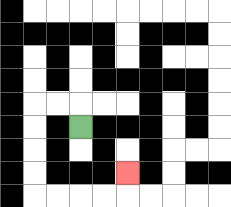{'start': '[3, 5]', 'end': '[5, 7]', 'path_directions': 'U,L,L,D,D,D,D,R,R,R,R,U', 'path_coordinates': '[[3, 5], [3, 4], [2, 4], [1, 4], [1, 5], [1, 6], [1, 7], [1, 8], [2, 8], [3, 8], [4, 8], [5, 8], [5, 7]]'}